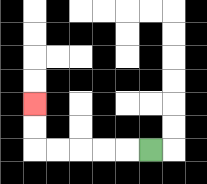{'start': '[6, 6]', 'end': '[1, 4]', 'path_directions': 'L,L,L,L,L,U,U', 'path_coordinates': '[[6, 6], [5, 6], [4, 6], [3, 6], [2, 6], [1, 6], [1, 5], [1, 4]]'}